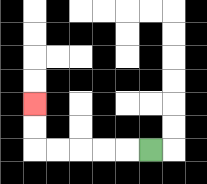{'start': '[6, 6]', 'end': '[1, 4]', 'path_directions': 'L,L,L,L,L,U,U', 'path_coordinates': '[[6, 6], [5, 6], [4, 6], [3, 6], [2, 6], [1, 6], [1, 5], [1, 4]]'}